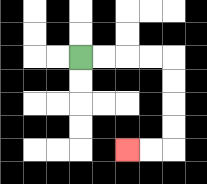{'start': '[3, 2]', 'end': '[5, 6]', 'path_directions': 'R,R,R,R,D,D,D,D,L,L', 'path_coordinates': '[[3, 2], [4, 2], [5, 2], [6, 2], [7, 2], [7, 3], [7, 4], [7, 5], [7, 6], [6, 6], [5, 6]]'}